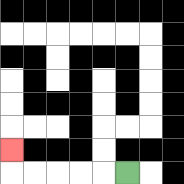{'start': '[5, 7]', 'end': '[0, 6]', 'path_directions': 'L,L,L,L,L,U', 'path_coordinates': '[[5, 7], [4, 7], [3, 7], [2, 7], [1, 7], [0, 7], [0, 6]]'}